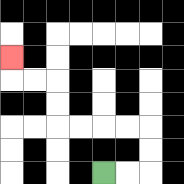{'start': '[4, 7]', 'end': '[0, 2]', 'path_directions': 'R,R,U,U,L,L,L,L,U,U,L,L,U', 'path_coordinates': '[[4, 7], [5, 7], [6, 7], [6, 6], [6, 5], [5, 5], [4, 5], [3, 5], [2, 5], [2, 4], [2, 3], [1, 3], [0, 3], [0, 2]]'}